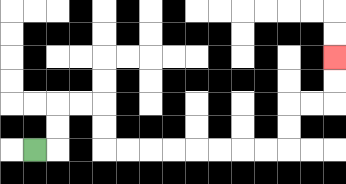{'start': '[1, 6]', 'end': '[14, 2]', 'path_directions': 'R,U,U,R,R,D,D,R,R,R,R,R,R,R,R,U,U,R,R,U,U', 'path_coordinates': '[[1, 6], [2, 6], [2, 5], [2, 4], [3, 4], [4, 4], [4, 5], [4, 6], [5, 6], [6, 6], [7, 6], [8, 6], [9, 6], [10, 6], [11, 6], [12, 6], [12, 5], [12, 4], [13, 4], [14, 4], [14, 3], [14, 2]]'}